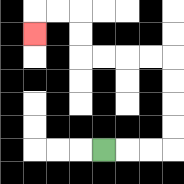{'start': '[4, 6]', 'end': '[1, 1]', 'path_directions': 'R,R,R,U,U,U,U,L,L,L,L,U,U,L,L,D', 'path_coordinates': '[[4, 6], [5, 6], [6, 6], [7, 6], [7, 5], [7, 4], [7, 3], [7, 2], [6, 2], [5, 2], [4, 2], [3, 2], [3, 1], [3, 0], [2, 0], [1, 0], [1, 1]]'}